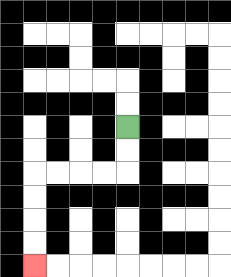{'start': '[5, 5]', 'end': '[1, 11]', 'path_directions': 'D,D,L,L,L,L,D,D,D,D', 'path_coordinates': '[[5, 5], [5, 6], [5, 7], [4, 7], [3, 7], [2, 7], [1, 7], [1, 8], [1, 9], [1, 10], [1, 11]]'}